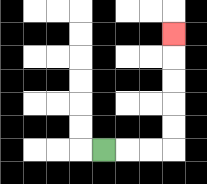{'start': '[4, 6]', 'end': '[7, 1]', 'path_directions': 'R,R,R,U,U,U,U,U', 'path_coordinates': '[[4, 6], [5, 6], [6, 6], [7, 6], [7, 5], [7, 4], [7, 3], [7, 2], [7, 1]]'}